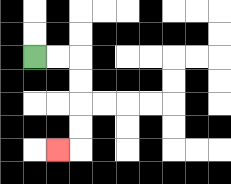{'start': '[1, 2]', 'end': '[2, 6]', 'path_directions': 'R,R,D,D,D,D,L', 'path_coordinates': '[[1, 2], [2, 2], [3, 2], [3, 3], [3, 4], [3, 5], [3, 6], [2, 6]]'}